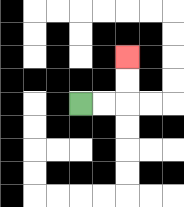{'start': '[3, 4]', 'end': '[5, 2]', 'path_directions': 'R,R,U,U', 'path_coordinates': '[[3, 4], [4, 4], [5, 4], [5, 3], [5, 2]]'}